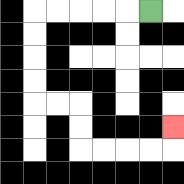{'start': '[6, 0]', 'end': '[7, 5]', 'path_directions': 'L,L,L,L,L,D,D,D,D,R,R,D,D,R,R,R,R,U', 'path_coordinates': '[[6, 0], [5, 0], [4, 0], [3, 0], [2, 0], [1, 0], [1, 1], [1, 2], [1, 3], [1, 4], [2, 4], [3, 4], [3, 5], [3, 6], [4, 6], [5, 6], [6, 6], [7, 6], [7, 5]]'}